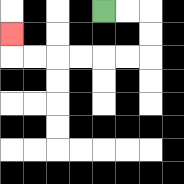{'start': '[4, 0]', 'end': '[0, 1]', 'path_directions': 'R,R,D,D,L,L,L,L,L,L,U', 'path_coordinates': '[[4, 0], [5, 0], [6, 0], [6, 1], [6, 2], [5, 2], [4, 2], [3, 2], [2, 2], [1, 2], [0, 2], [0, 1]]'}